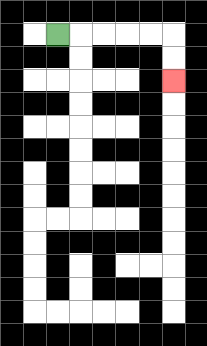{'start': '[2, 1]', 'end': '[7, 3]', 'path_directions': 'R,R,R,R,R,D,D', 'path_coordinates': '[[2, 1], [3, 1], [4, 1], [5, 1], [6, 1], [7, 1], [7, 2], [7, 3]]'}